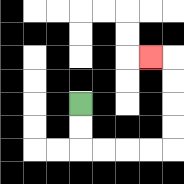{'start': '[3, 4]', 'end': '[6, 2]', 'path_directions': 'D,D,R,R,R,R,U,U,U,U,L', 'path_coordinates': '[[3, 4], [3, 5], [3, 6], [4, 6], [5, 6], [6, 6], [7, 6], [7, 5], [7, 4], [7, 3], [7, 2], [6, 2]]'}